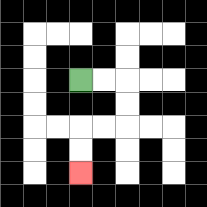{'start': '[3, 3]', 'end': '[3, 7]', 'path_directions': 'R,R,D,D,L,L,D,D', 'path_coordinates': '[[3, 3], [4, 3], [5, 3], [5, 4], [5, 5], [4, 5], [3, 5], [3, 6], [3, 7]]'}